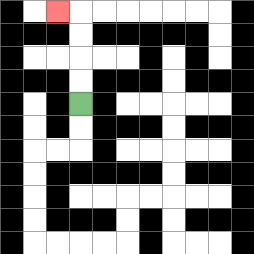{'start': '[3, 4]', 'end': '[2, 0]', 'path_directions': 'U,U,U,U,L', 'path_coordinates': '[[3, 4], [3, 3], [3, 2], [3, 1], [3, 0], [2, 0]]'}